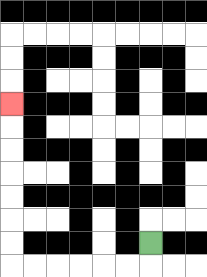{'start': '[6, 10]', 'end': '[0, 4]', 'path_directions': 'D,L,L,L,L,L,L,U,U,U,U,U,U,U', 'path_coordinates': '[[6, 10], [6, 11], [5, 11], [4, 11], [3, 11], [2, 11], [1, 11], [0, 11], [0, 10], [0, 9], [0, 8], [0, 7], [0, 6], [0, 5], [0, 4]]'}